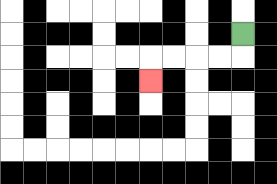{'start': '[10, 1]', 'end': '[6, 3]', 'path_directions': 'D,L,L,L,L,D', 'path_coordinates': '[[10, 1], [10, 2], [9, 2], [8, 2], [7, 2], [6, 2], [6, 3]]'}